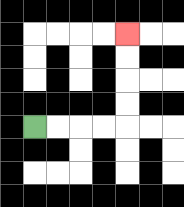{'start': '[1, 5]', 'end': '[5, 1]', 'path_directions': 'R,R,R,R,U,U,U,U', 'path_coordinates': '[[1, 5], [2, 5], [3, 5], [4, 5], [5, 5], [5, 4], [5, 3], [5, 2], [5, 1]]'}